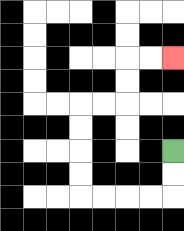{'start': '[7, 6]', 'end': '[7, 2]', 'path_directions': 'D,D,L,L,L,L,U,U,U,U,R,R,U,U,R,R', 'path_coordinates': '[[7, 6], [7, 7], [7, 8], [6, 8], [5, 8], [4, 8], [3, 8], [3, 7], [3, 6], [3, 5], [3, 4], [4, 4], [5, 4], [5, 3], [5, 2], [6, 2], [7, 2]]'}